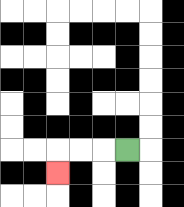{'start': '[5, 6]', 'end': '[2, 7]', 'path_directions': 'L,L,L,D', 'path_coordinates': '[[5, 6], [4, 6], [3, 6], [2, 6], [2, 7]]'}